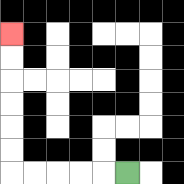{'start': '[5, 7]', 'end': '[0, 1]', 'path_directions': 'L,L,L,L,L,U,U,U,U,U,U', 'path_coordinates': '[[5, 7], [4, 7], [3, 7], [2, 7], [1, 7], [0, 7], [0, 6], [0, 5], [0, 4], [0, 3], [0, 2], [0, 1]]'}